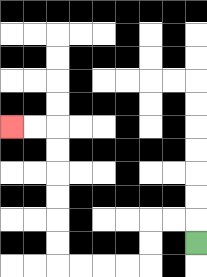{'start': '[8, 10]', 'end': '[0, 5]', 'path_directions': 'U,L,L,D,D,L,L,L,L,U,U,U,U,U,U,L,L', 'path_coordinates': '[[8, 10], [8, 9], [7, 9], [6, 9], [6, 10], [6, 11], [5, 11], [4, 11], [3, 11], [2, 11], [2, 10], [2, 9], [2, 8], [2, 7], [2, 6], [2, 5], [1, 5], [0, 5]]'}